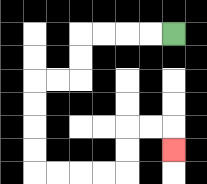{'start': '[7, 1]', 'end': '[7, 6]', 'path_directions': 'L,L,L,L,D,D,L,L,D,D,D,D,R,R,R,R,U,U,R,R,D', 'path_coordinates': '[[7, 1], [6, 1], [5, 1], [4, 1], [3, 1], [3, 2], [3, 3], [2, 3], [1, 3], [1, 4], [1, 5], [1, 6], [1, 7], [2, 7], [3, 7], [4, 7], [5, 7], [5, 6], [5, 5], [6, 5], [7, 5], [7, 6]]'}